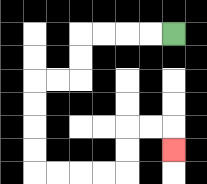{'start': '[7, 1]', 'end': '[7, 6]', 'path_directions': 'L,L,L,L,D,D,L,L,D,D,D,D,R,R,R,R,U,U,R,R,D', 'path_coordinates': '[[7, 1], [6, 1], [5, 1], [4, 1], [3, 1], [3, 2], [3, 3], [2, 3], [1, 3], [1, 4], [1, 5], [1, 6], [1, 7], [2, 7], [3, 7], [4, 7], [5, 7], [5, 6], [5, 5], [6, 5], [7, 5], [7, 6]]'}